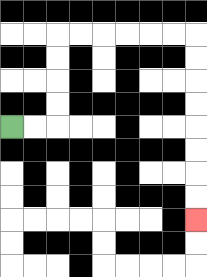{'start': '[0, 5]', 'end': '[8, 9]', 'path_directions': 'R,R,U,U,U,U,R,R,R,R,R,R,D,D,D,D,D,D,D,D', 'path_coordinates': '[[0, 5], [1, 5], [2, 5], [2, 4], [2, 3], [2, 2], [2, 1], [3, 1], [4, 1], [5, 1], [6, 1], [7, 1], [8, 1], [8, 2], [8, 3], [8, 4], [8, 5], [8, 6], [8, 7], [8, 8], [8, 9]]'}